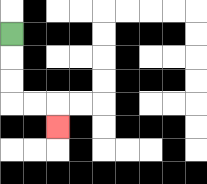{'start': '[0, 1]', 'end': '[2, 5]', 'path_directions': 'D,D,D,R,R,D', 'path_coordinates': '[[0, 1], [0, 2], [0, 3], [0, 4], [1, 4], [2, 4], [2, 5]]'}